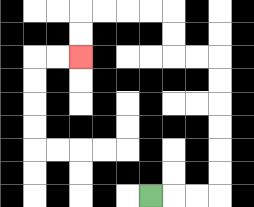{'start': '[6, 8]', 'end': '[3, 2]', 'path_directions': 'R,R,R,U,U,U,U,U,U,L,L,U,U,L,L,L,L,D,D', 'path_coordinates': '[[6, 8], [7, 8], [8, 8], [9, 8], [9, 7], [9, 6], [9, 5], [9, 4], [9, 3], [9, 2], [8, 2], [7, 2], [7, 1], [7, 0], [6, 0], [5, 0], [4, 0], [3, 0], [3, 1], [3, 2]]'}